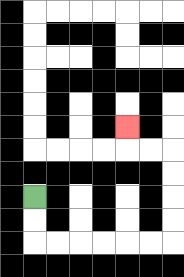{'start': '[1, 8]', 'end': '[5, 5]', 'path_directions': 'D,D,R,R,R,R,R,R,U,U,U,U,L,L,U', 'path_coordinates': '[[1, 8], [1, 9], [1, 10], [2, 10], [3, 10], [4, 10], [5, 10], [6, 10], [7, 10], [7, 9], [7, 8], [7, 7], [7, 6], [6, 6], [5, 6], [5, 5]]'}